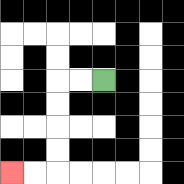{'start': '[4, 3]', 'end': '[0, 7]', 'path_directions': 'L,L,D,D,D,D,L,L', 'path_coordinates': '[[4, 3], [3, 3], [2, 3], [2, 4], [2, 5], [2, 6], [2, 7], [1, 7], [0, 7]]'}